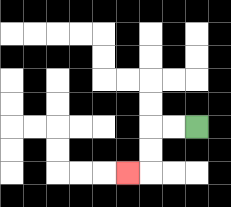{'start': '[8, 5]', 'end': '[5, 7]', 'path_directions': 'L,L,D,D,L', 'path_coordinates': '[[8, 5], [7, 5], [6, 5], [6, 6], [6, 7], [5, 7]]'}